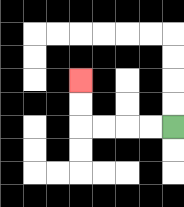{'start': '[7, 5]', 'end': '[3, 3]', 'path_directions': 'L,L,L,L,U,U', 'path_coordinates': '[[7, 5], [6, 5], [5, 5], [4, 5], [3, 5], [3, 4], [3, 3]]'}